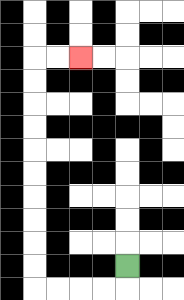{'start': '[5, 11]', 'end': '[3, 2]', 'path_directions': 'D,L,L,L,L,U,U,U,U,U,U,U,U,U,U,R,R', 'path_coordinates': '[[5, 11], [5, 12], [4, 12], [3, 12], [2, 12], [1, 12], [1, 11], [1, 10], [1, 9], [1, 8], [1, 7], [1, 6], [1, 5], [1, 4], [1, 3], [1, 2], [2, 2], [3, 2]]'}